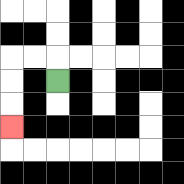{'start': '[2, 3]', 'end': '[0, 5]', 'path_directions': 'U,L,L,D,D,D', 'path_coordinates': '[[2, 3], [2, 2], [1, 2], [0, 2], [0, 3], [0, 4], [0, 5]]'}